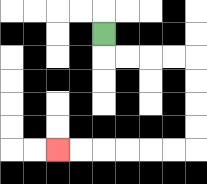{'start': '[4, 1]', 'end': '[2, 6]', 'path_directions': 'D,R,R,R,R,D,D,D,D,L,L,L,L,L,L', 'path_coordinates': '[[4, 1], [4, 2], [5, 2], [6, 2], [7, 2], [8, 2], [8, 3], [8, 4], [8, 5], [8, 6], [7, 6], [6, 6], [5, 6], [4, 6], [3, 6], [2, 6]]'}